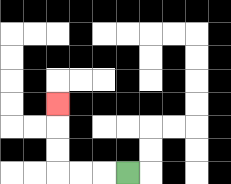{'start': '[5, 7]', 'end': '[2, 4]', 'path_directions': 'L,L,L,U,U,U', 'path_coordinates': '[[5, 7], [4, 7], [3, 7], [2, 7], [2, 6], [2, 5], [2, 4]]'}